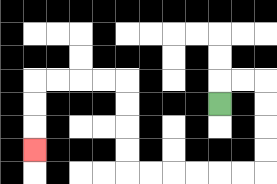{'start': '[9, 4]', 'end': '[1, 6]', 'path_directions': 'U,R,R,D,D,D,D,L,L,L,L,L,L,U,U,U,U,L,L,L,L,D,D,D', 'path_coordinates': '[[9, 4], [9, 3], [10, 3], [11, 3], [11, 4], [11, 5], [11, 6], [11, 7], [10, 7], [9, 7], [8, 7], [7, 7], [6, 7], [5, 7], [5, 6], [5, 5], [5, 4], [5, 3], [4, 3], [3, 3], [2, 3], [1, 3], [1, 4], [1, 5], [1, 6]]'}